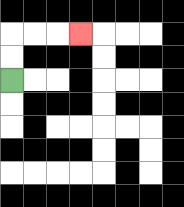{'start': '[0, 3]', 'end': '[3, 1]', 'path_directions': 'U,U,R,R,R', 'path_coordinates': '[[0, 3], [0, 2], [0, 1], [1, 1], [2, 1], [3, 1]]'}